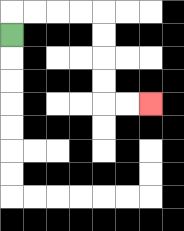{'start': '[0, 1]', 'end': '[6, 4]', 'path_directions': 'U,R,R,R,R,D,D,D,D,R,R', 'path_coordinates': '[[0, 1], [0, 0], [1, 0], [2, 0], [3, 0], [4, 0], [4, 1], [4, 2], [4, 3], [4, 4], [5, 4], [6, 4]]'}